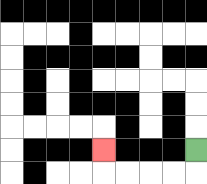{'start': '[8, 6]', 'end': '[4, 6]', 'path_directions': 'D,L,L,L,L,U', 'path_coordinates': '[[8, 6], [8, 7], [7, 7], [6, 7], [5, 7], [4, 7], [4, 6]]'}